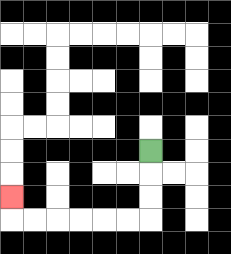{'start': '[6, 6]', 'end': '[0, 8]', 'path_directions': 'D,D,D,L,L,L,L,L,L,U', 'path_coordinates': '[[6, 6], [6, 7], [6, 8], [6, 9], [5, 9], [4, 9], [3, 9], [2, 9], [1, 9], [0, 9], [0, 8]]'}